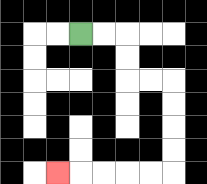{'start': '[3, 1]', 'end': '[2, 7]', 'path_directions': 'R,R,D,D,R,R,D,D,D,D,L,L,L,L,L', 'path_coordinates': '[[3, 1], [4, 1], [5, 1], [5, 2], [5, 3], [6, 3], [7, 3], [7, 4], [7, 5], [7, 6], [7, 7], [6, 7], [5, 7], [4, 7], [3, 7], [2, 7]]'}